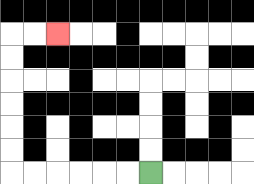{'start': '[6, 7]', 'end': '[2, 1]', 'path_directions': 'L,L,L,L,L,L,U,U,U,U,U,U,R,R', 'path_coordinates': '[[6, 7], [5, 7], [4, 7], [3, 7], [2, 7], [1, 7], [0, 7], [0, 6], [0, 5], [0, 4], [0, 3], [0, 2], [0, 1], [1, 1], [2, 1]]'}